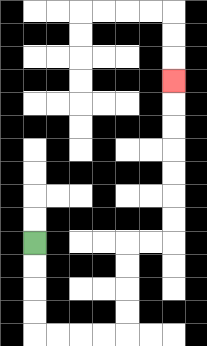{'start': '[1, 10]', 'end': '[7, 3]', 'path_directions': 'D,D,D,D,R,R,R,R,U,U,U,U,R,R,U,U,U,U,U,U,U', 'path_coordinates': '[[1, 10], [1, 11], [1, 12], [1, 13], [1, 14], [2, 14], [3, 14], [4, 14], [5, 14], [5, 13], [5, 12], [5, 11], [5, 10], [6, 10], [7, 10], [7, 9], [7, 8], [7, 7], [7, 6], [7, 5], [7, 4], [7, 3]]'}